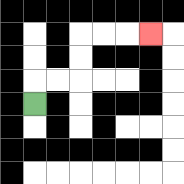{'start': '[1, 4]', 'end': '[6, 1]', 'path_directions': 'U,R,R,U,U,R,R,R', 'path_coordinates': '[[1, 4], [1, 3], [2, 3], [3, 3], [3, 2], [3, 1], [4, 1], [5, 1], [6, 1]]'}